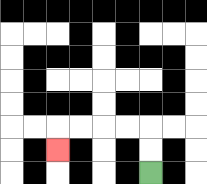{'start': '[6, 7]', 'end': '[2, 6]', 'path_directions': 'U,U,L,L,L,L,D', 'path_coordinates': '[[6, 7], [6, 6], [6, 5], [5, 5], [4, 5], [3, 5], [2, 5], [2, 6]]'}